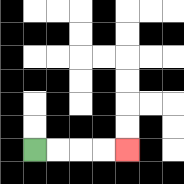{'start': '[1, 6]', 'end': '[5, 6]', 'path_directions': 'R,R,R,R', 'path_coordinates': '[[1, 6], [2, 6], [3, 6], [4, 6], [5, 6]]'}